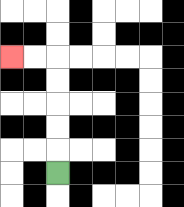{'start': '[2, 7]', 'end': '[0, 2]', 'path_directions': 'U,U,U,U,U,L,L', 'path_coordinates': '[[2, 7], [2, 6], [2, 5], [2, 4], [2, 3], [2, 2], [1, 2], [0, 2]]'}